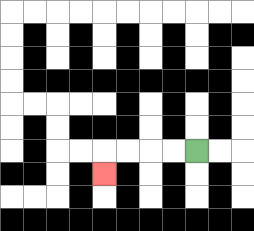{'start': '[8, 6]', 'end': '[4, 7]', 'path_directions': 'L,L,L,L,D', 'path_coordinates': '[[8, 6], [7, 6], [6, 6], [5, 6], [4, 6], [4, 7]]'}